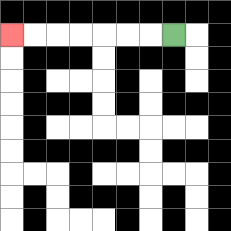{'start': '[7, 1]', 'end': '[0, 1]', 'path_directions': 'L,L,L,L,L,L,L', 'path_coordinates': '[[7, 1], [6, 1], [5, 1], [4, 1], [3, 1], [2, 1], [1, 1], [0, 1]]'}